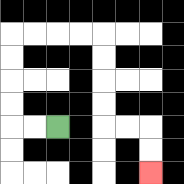{'start': '[2, 5]', 'end': '[6, 7]', 'path_directions': 'L,L,U,U,U,U,R,R,R,R,D,D,D,D,R,R,D,D', 'path_coordinates': '[[2, 5], [1, 5], [0, 5], [0, 4], [0, 3], [0, 2], [0, 1], [1, 1], [2, 1], [3, 1], [4, 1], [4, 2], [4, 3], [4, 4], [4, 5], [5, 5], [6, 5], [6, 6], [6, 7]]'}